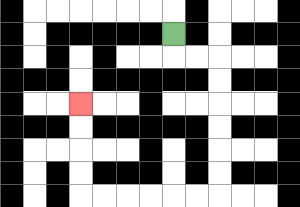{'start': '[7, 1]', 'end': '[3, 4]', 'path_directions': 'D,R,R,D,D,D,D,D,D,L,L,L,L,L,L,U,U,U,U', 'path_coordinates': '[[7, 1], [7, 2], [8, 2], [9, 2], [9, 3], [9, 4], [9, 5], [9, 6], [9, 7], [9, 8], [8, 8], [7, 8], [6, 8], [5, 8], [4, 8], [3, 8], [3, 7], [3, 6], [3, 5], [3, 4]]'}